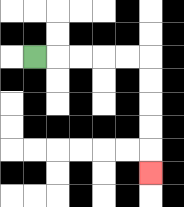{'start': '[1, 2]', 'end': '[6, 7]', 'path_directions': 'R,R,R,R,R,D,D,D,D,D', 'path_coordinates': '[[1, 2], [2, 2], [3, 2], [4, 2], [5, 2], [6, 2], [6, 3], [6, 4], [6, 5], [6, 6], [6, 7]]'}